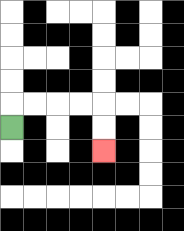{'start': '[0, 5]', 'end': '[4, 6]', 'path_directions': 'U,R,R,R,R,D,D', 'path_coordinates': '[[0, 5], [0, 4], [1, 4], [2, 4], [3, 4], [4, 4], [4, 5], [4, 6]]'}